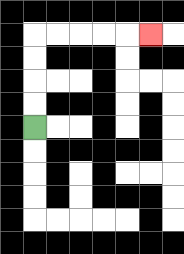{'start': '[1, 5]', 'end': '[6, 1]', 'path_directions': 'U,U,U,U,R,R,R,R,R', 'path_coordinates': '[[1, 5], [1, 4], [1, 3], [1, 2], [1, 1], [2, 1], [3, 1], [4, 1], [5, 1], [6, 1]]'}